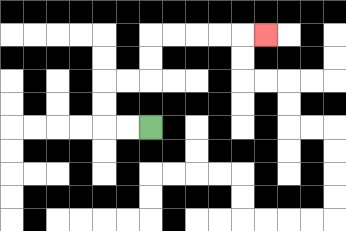{'start': '[6, 5]', 'end': '[11, 1]', 'path_directions': 'L,L,U,U,R,R,U,U,R,R,R,R,R', 'path_coordinates': '[[6, 5], [5, 5], [4, 5], [4, 4], [4, 3], [5, 3], [6, 3], [6, 2], [6, 1], [7, 1], [8, 1], [9, 1], [10, 1], [11, 1]]'}